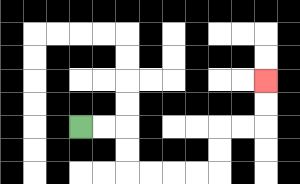{'start': '[3, 5]', 'end': '[11, 3]', 'path_directions': 'R,R,D,D,R,R,R,R,U,U,R,R,U,U', 'path_coordinates': '[[3, 5], [4, 5], [5, 5], [5, 6], [5, 7], [6, 7], [7, 7], [8, 7], [9, 7], [9, 6], [9, 5], [10, 5], [11, 5], [11, 4], [11, 3]]'}